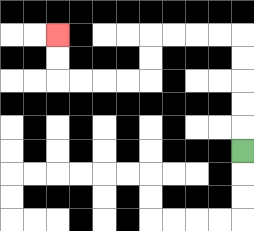{'start': '[10, 6]', 'end': '[2, 1]', 'path_directions': 'U,U,U,U,U,L,L,L,L,D,D,L,L,L,L,U,U', 'path_coordinates': '[[10, 6], [10, 5], [10, 4], [10, 3], [10, 2], [10, 1], [9, 1], [8, 1], [7, 1], [6, 1], [6, 2], [6, 3], [5, 3], [4, 3], [3, 3], [2, 3], [2, 2], [2, 1]]'}